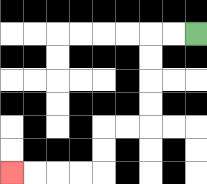{'start': '[8, 1]', 'end': '[0, 7]', 'path_directions': 'L,L,D,D,D,D,L,L,D,D,L,L,L,L', 'path_coordinates': '[[8, 1], [7, 1], [6, 1], [6, 2], [6, 3], [6, 4], [6, 5], [5, 5], [4, 5], [4, 6], [4, 7], [3, 7], [2, 7], [1, 7], [0, 7]]'}